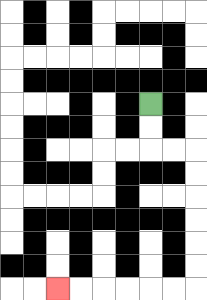{'start': '[6, 4]', 'end': '[2, 12]', 'path_directions': 'D,D,R,R,D,D,D,D,D,D,L,L,L,L,L,L', 'path_coordinates': '[[6, 4], [6, 5], [6, 6], [7, 6], [8, 6], [8, 7], [8, 8], [8, 9], [8, 10], [8, 11], [8, 12], [7, 12], [6, 12], [5, 12], [4, 12], [3, 12], [2, 12]]'}